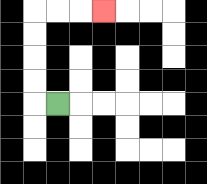{'start': '[2, 4]', 'end': '[4, 0]', 'path_directions': 'L,U,U,U,U,R,R,R', 'path_coordinates': '[[2, 4], [1, 4], [1, 3], [1, 2], [1, 1], [1, 0], [2, 0], [3, 0], [4, 0]]'}